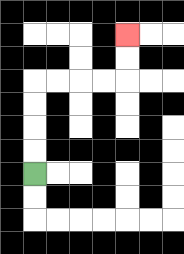{'start': '[1, 7]', 'end': '[5, 1]', 'path_directions': 'U,U,U,U,R,R,R,R,U,U', 'path_coordinates': '[[1, 7], [1, 6], [1, 5], [1, 4], [1, 3], [2, 3], [3, 3], [4, 3], [5, 3], [5, 2], [5, 1]]'}